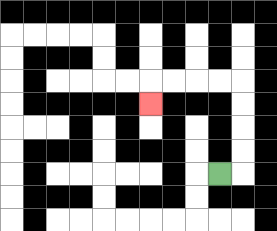{'start': '[9, 7]', 'end': '[6, 4]', 'path_directions': 'R,U,U,U,U,L,L,L,L,D', 'path_coordinates': '[[9, 7], [10, 7], [10, 6], [10, 5], [10, 4], [10, 3], [9, 3], [8, 3], [7, 3], [6, 3], [6, 4]]'}